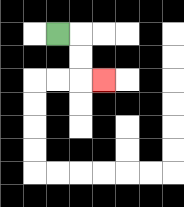{'start': '[2, 1]', 'end': '[4, 3]', 'path_directions': 'R,D,D,R', 'path_coordinates': '[[2, 1], [3, 1], [3, 2], [3, 3], [4, 3]]'}